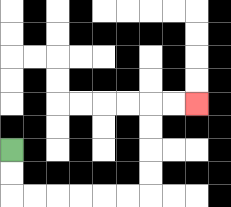{'start': '[0, 6]', 'end': '[8, 4]', 'path_directions': 'D,D,R,R,R,R,R,R,U,U,U,U,R,R', 'path_coordinates': '[[0, 6], [0, 7], [0, 8], [1, 8], [2, 8], [3, 8], [4, 8], [5, 8], [6, 8], [6, 7], [6, 6], [6, 5], [6, 4], [7, 4], [8, 4]]'}